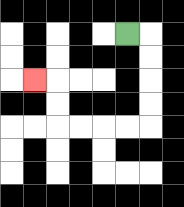{'start': '[5, 1]', 'end': '[1, 3]', 'path_directions': 'R,D,D,D,D,L,L,L,L,U,U,L', 'path_coordinates': '[[5, 1], [6, 1], [6, 2], [6, 3], [6, 4], [6, 5], [5, 5], [4, 5], [3, 5], [2, 5], [2, 4], [2, 3], [1, 3]]'}